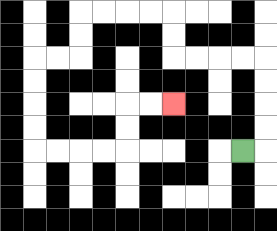{'start': '[10, 6]', 'end': '[7, 4]', 'path_directions': 'R,U,U,U,U,L,L,L,L,U,U,L,L,L,L,D,D,L,L,D,D,D,D,R,R,R,R,U,U,R,R', 'path_coordinates': '[[10, 6], [11, 6], [11, 5], [11, 4], [11, 3], [11, 2], [10, 2], [9, 2], [8, 2], [7, 2], [7, 1], [7, 0], [6, 0], [5, 0], [4, 0], [3, 0], [3, 1], [3, 2], [2, 2], [1, 2], [1, 3], [1, 4], [1, 5], [1, 6], [2, 6], [3, 6], [4, 6], [5, 6], [5, 5], [5, 4], [6, 4], [7, 4]]'}